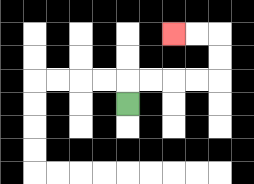{'start': '[5, 4]', 'end': '[7, 1]', 'path_directions': 'U,R,R,R,R,U,U,L,L', 'path_coordinates': '[[5, 4], [5, 3], [6, 3], [7, 3], [8, 3], [9, 3], [9, 2], [9, 1], [8, 1], [7, 1]]'}